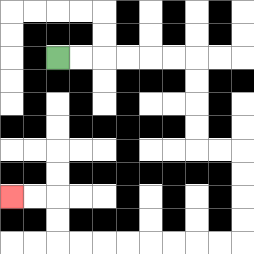{'start': '[2, 2]', 'end': '[0, 8]', 'path_directions': 'R,R,R,R,R,R,D,D,D,D,R,R,D,D,D,D,L,L,L,L,L,L,L,L,U,U,L,L', 'path_coordinates': '[[2, 2], [3, 2], [4, 2], [5, 2], [6, 2], [7, 2], [8, 2], [8, 3], [8, 4], [8, 5], [8, 6], [9, 6], [10, 6], [10, 7], [10, 8], [10, 9], [10, 10], [9, 10], [8, 10], [7, 10], [6, 10], [5, 10], [4, 10], [3, 10], [2, 10], [2, 9], [2, 8], [1, 8], [0, 8]]'}